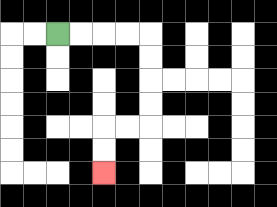{'start': '[2, 1]', 'end': '[4, 7]', 'path_directions': 'R,R,R,R,D,D,D,D,L,L,D,D', 'path_coordinates': '[[2, 1], [3, 1], [4, 1], [5, 1], [6, 1], [6, 2], [6, 3], [6, 4], [6, 5], [5, 5], [4, 5], [4, 6], [4, 7]]'}